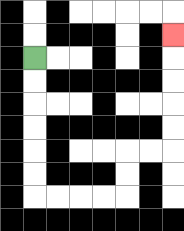{'start': '[1, 2]', 'end': '[7, 1]', 'path_directions': 'D,D,D,D,D,D,R,R,R,R,U,U,R,R,U,U,U,U,U', 'path_coordinates': '[[1, 2], [1, 3], [1, 4], [1, 5], [1, 6], [1, 7], [1, 8], [2, 8], [3, 8], [4, 8], [5, 8], [5, 7], [5, 6], [6, 6], [7, 6], [7, 5], [7, 4], [7, 3], [7, 2], [7, 1]]'}